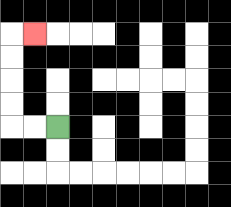{'start': '[2, 5]', 'end': '[1, 1]', 'path_directions': 'L,L,U,U,U,U,R', 'path_coordinates': '[[2, 5], [1, 5], [0, 5], [0, 4], [0, 3], [0, 2], [0, 1], [1, 1]]'}